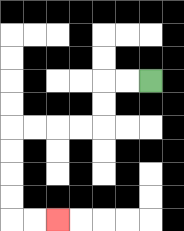{'start': '[6, 3]', 'end': '[2, 9]', 'path_directions': 'L,L,D,D,L,L,L,L,D,D,D,D,R,R', 'path_coordinates': '[[6, 3], [5, 3], [4, 3], [4, 4], [4, 5], [3, 5], [2, 5], [1, 5], [0, 5], [0, 6], [0, 7], [0, 8], [0, 9], [1, 9], [2, 9]]'}